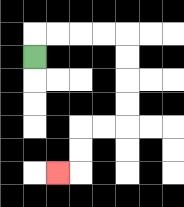{'start': '[1, 2]', 'end': '[2, 7]', 'path_directions': 'U,R,R,R,R,D,D,D,D,L,L,D,D,L', 'path_coordinates': '[[1, 2], [1, 1], [2, 1], [3, 1], [4, 1], [5, 1], [5, 2], [5, 3], [5, 4], [5, 5], [4, 5], [3, 5], [3, 6], [3, 7], [2, 7]]'}